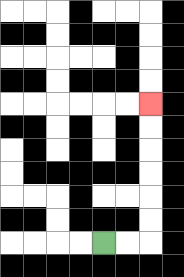{'start': '[4, 10]', 'end': '[6, 4]', 'path_directions': 'R,R,U,U,U,U,U,U', 'path_coordinates': '[[4, 10], [5, 10], [6, 10], [6, 9], [6, 8], [6, 7], [6, 6], [6, 5], [6, 4]]'}